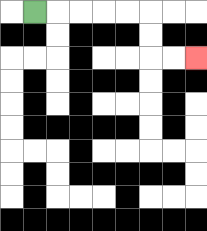{'start': '[1, 0]', 'end': '[8, 2]', 'path_directions': 'R,R,R,R,R,D,D,R,R', 'path_coordinates': '[[1, 0], [2, 0], [3, 0], [4, 0], [5, 0], [6, 0], [6, 1], [6, 2], [7, 2], [8, 2]]'}